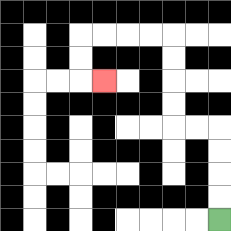{'start': '[9, 9]', 'end': '[4, 3]', 'path_directions': 'U,U,U,U,L,L,U,U,U,U,L,L,L,L,D,D,R', 'path_coordinates': '[[9, 9], [9, 8], [9, 7], [9, 6], [9, 5], [8, 5], [7, 5], [7, 4], [7, 3], [7, 2], [7, 1], [6, 1], [5, 1], [4, 1], [3, 1], [3, 2], [3, 3], [4, 3]]'}